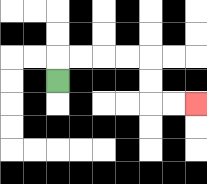{'start': '[2, 3]', 'end': '[8, 4]', 'path_directions': 'U,R,R,R,R,D,D,R,R', 'path_coordinates': '[[2, 3], [2, 2], [3, 2], [4, 2], [5, 2], [6, 2], [6, 3], [6, 4], [7, 4], [8, 4]]'}